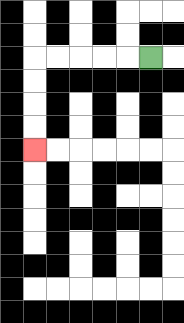{'start': '[6, 2]', 'end': '[1, 6]', 'path_directions': 'L,L,L,L,L,D,D,D,D', 'path_coordinates': '[[6, 2], [5, 2], [4, 2], [3, 2], [2, 2], [1, 2], [1, 3], [1, 4], [1, 5], [1, 6]]'}